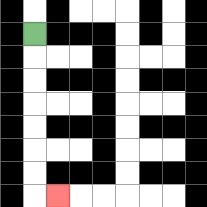{'start': '[1, 1]', 'end': '[2, 8]', 'path_directions': 'D,D,D,D,D,D,D,R', 'path_coordinates': '[[1, 1], [1, 2], [1, 3], [1, 4], [1, 5], [1, 6], [1, 7], [1, 8], [2, 8]]'}